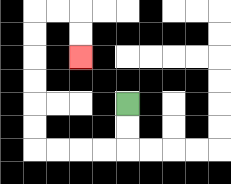{'start': '[5, 4]', 'end': '[3, 2]', 'path_directions': 'D,D,L,L,L,L,U,U,U,U,U,U,R,R,D,D', 'path_coordinates': '[[5, 4], [5, 5], [5, 6], [4, 6], [3, 6], [2, 6], [1, 6], [1, 5], [1, 4], [1, 3], [1, 2], [1, 1], [1, 0], [2, 0], [3, 0], [3, 1], [3, 2]]'}